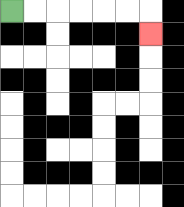{'start': '[0, 0]', 'end': '[6, 1]', 'path_directions': 'R,R,R,R,R,R,D', 'path_coordinates': '[[0, 0], [1, 0], [2, 0], [3, 0], [4, 0], [5, 0], [6, 0], [6, 1]]'}